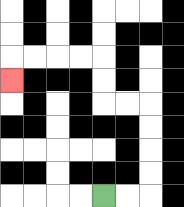{'start': '[4, 8]', 'end': '[0, 3]', 'path_directions': 'R,R,U,U,U,U,L,L,U,U,L,L,L,L,D', 'path_coordinates': '[[4, 8], [5, 8], [6, 8], [6, 7], [6, 6], [6, 5], [6, 4], [5, 4], [4, 4], [4, 3], [4, 2], [3, 2], [2, 2], [1, 2], [0, 2], [0, 3]]'}